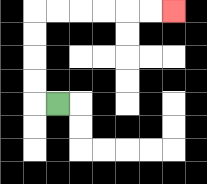{'start': '[2, 4]', 'end': '[7, 0]', 'path_directions': 'L,U,U,U,U,R,R,R,R,R,R', 'path_coordinates': '[[2, 4], [1, 4], [1, 3], [1, 2], [1, 1], [1, 0], [2, 0], [3, 0], [4, 0], [5, 0], [6, 0], [7, 0]]'}